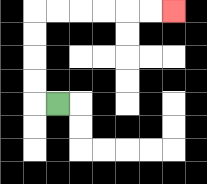{'start': '[2, 4]', 'end': '[7, 0]', 'path_directions': 'L,U,U,U,U,R,R,R,R,R,R', 'path_coordinates': '[[2, 4], [1, 4], [1, 3], [1, 2], [1, 1], [1, 0], [2, 0], [3, 0], [4, 0], [5, 0], [6, 0], [7, 0]]'}